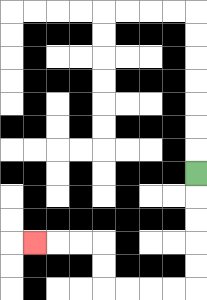{'start': '[8, 7]', 'end': '[1, 10]', 'path_directions': 'D,D,D,D,D,L,L,L,L,U,U,L,L,L', 'path_coordinates': '[[8, 7], [8, 8], [8, 9], [8, 10], [8, 11], [8, 12], [7, 12], [6, 12], [5, 12], [4, 12], [4, 11], [4, 10], [3, 10], [2, 10], [1, 10]]'}